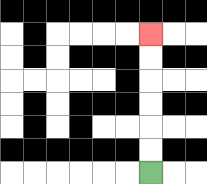{'start': '[6, 7]', 'end': '[6, 1]', 'path_directions': 'U,U,U,U,U,U', 'path_coordinates': '[[6, 7], [6, 6], [6, 5], [6, 4], [6, 3], [6, 2], [6, 1]]'}